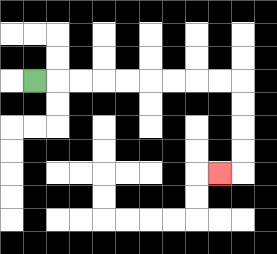{'start': '[1, 3]', 'end': '[9, 7]', 'path_directions': 'R,R,R,R,R,R,R,R,R,D,D,D,D,L', 'path_coordinates': '[[1, 3], [2, 3], [3, 3], [4, 3], [5, 3], [6, 3], [7, 3], [8, 3], [9, 3], [10, 3], [10, 4], [10, 5], [10, 6], [10, 7], [9, 7]]'}